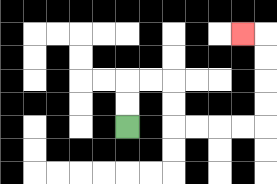{'start': '[5, 5]', 'end': '[10, 1]', 'path_directions': 'U,U,R,R,D,D,R,R,R,R,U,U,U,U,L', 'path_coordinates': '[[5, 5], [5, 4], [5, 3], [6, 3], [7, 3], [7, 4], [7, 5], [8, 5], [9, 5], [10, 5], [11, 5], [11, 4], [11, 3], [11, 2], [11, 1], [10, 1]]'}